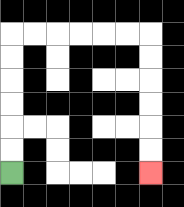{'start': '[0, 7]', 'end': '[6, 7]', 'path_directions': 'U,U,U,U,U,U,R,R,R,R,R,R,D,D,D,D,D,D', 'path_coordinates': '[[0, 7], [0, 6], [0, 5], [0, 4], [0, 3], [0, 2], [0, 1], [1, 1], [2, 1], [3, 1], [4, 1], [5, 1], [6, 1], [6, 2], [6, 3], [6, 4], [6, 5], [6, 6], [6, 7]]'}